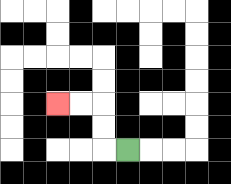{'start': '[5, 6]', 'end': '[2, 4]', 'path_directions': 'L,U,U,L,L', 'path_coordinates': '[[5, 6], [4, 6], [4, 5], [4, 4], [3, 4], [2, 4]]'}